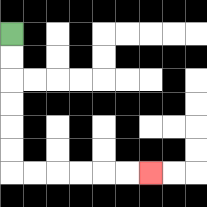{'start': '[0, 1]', 'end': '[6, 7]', 'path_directions': 'D,D,D,D,D,D,R,R,R,R,R,R', 'path_coordinates': '[[0, 1], [0, 2], [0, 3], [0, 4], [0, 5], [0, 6], [0, 7], [1, 7], [2, 7], [3, 7], [4, 7], [5, 7], [6, 7]]'}